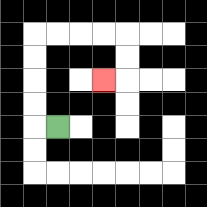{'start': '[2, 5]', 'end': '[4, 3]', 'path_directions': 'L,U,U,U,U,R,R,R,R,D,D,L', 'path_coordinates': '[[2, 5], [1, 5], [1, 4], [1, 3], [1, 2], [1, 1], [2, 1], [3, 1], [4, 1], [5, 1], [5, 2], [5, 3], [4, 3]]'}